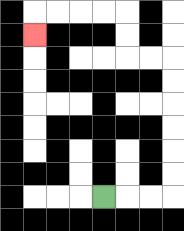{'start': '[4, 8]', 'end': '[1, 1]', 'path_directions': 'R,R,R,U,U,U,U,U,U,L,L,U,U,L,L,L,L,D', 'path_coordinates': '[[4, 8], [5, 8], [6, 8], [7, 8], [7, 7], [7, 6], [7, 5], [7, 4], [7, 3], [7, 2], [6, 2], [5, 2], [5, 1], [5, 0], [4, 0], [3, 0], [2, 0], [1, 0], [1, 1]]'}